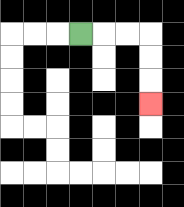{'start': '[3, 1]', 'end': '[6, 4]', 'path_directions': 'R,R,R,D,D,D', 'path_coordinates': '[[3, 1], [4, 1], [5, 1], [6, 1], [6, 2], [6, 3], [6, 4]]'}